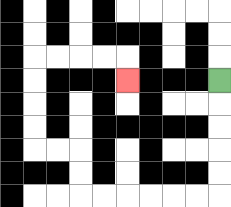{'start': '[9, 3]', 'end': '[5, 3]', 'path_directions': 'D,D,D,D,D,L,L,L,L,L,L,U,U,L,L,U,U,U,U,R,R,R,R,D', 'path_coordinates': '[[9, 3], [9, 4], [9, 5], [9, 6], [9, 7], [9, 8], [8, 8], [7, 8], [6, 8], [5, 8], [4, 8], [3, 8], [3, 7], [3, 6], [2, 6], [1, 6], [1, 5], [1, 4], [1, 3], [1, 2], [2, 2], [3, 2], [4, 2], [5, 2], [5, 3]]'}